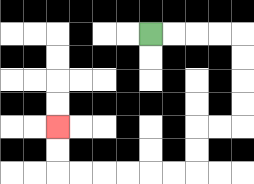{'start': '[6, 1]', 'end': '[2, 5]', 'path_directions': 'R,R,R,R,D,D,D,D,L,L,D,D,L,L,L,L,L,L,U,U', 'path_coordinates': '[[6, 1], [7, 1], [8, 1], [9, 1], [10, 1], [10, 2], [10, 3], [10, 4], [10, 5], [9, 5], [8, 5], [8, 6], [8, 7], [7, 7], [6, 7], [5, 7], [4, 7], [3, 7], [2, 7], [2, 6], [2, 5]]'}